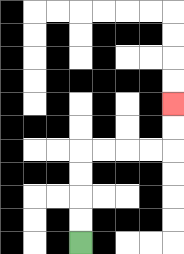{'start': '[3, 10]', 'end': '[7, 4]', 'path_directions': 'U,U,U,U,R,R,R,R,U,U', 'path_coordinates': '[[3, 10], [3, 9], [3, 8], [3, 7], [3, 6], [4, 6], [5, 6], [6, 6], [7, 6], [7, 5], [7, 4]]'}